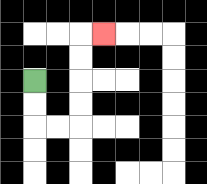{'start': '[1, 3]', 'end': '[4, 1]', 'path_directions': 'D,D,R,R,U,U,U,U,R', 'path_coordinates': '[[1, 3], [1, 4], [1, 5], [2, 5], [3, 5], [3, 4], [3, 3], [3, 2], [3, 1], [4, 1]]'}